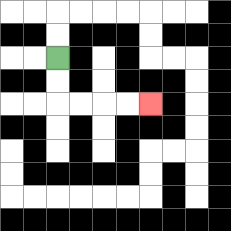{'start': '[2, 2]', 'end': '[6, 4]', 'path_directions': 'D,D,R,R,R,R', 'path_coordinates': '[[2, 2], [2, 3], [2, 4], [3, 4], [4, 4], [5, 4], [6, 4]]'}